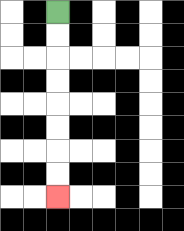{'start': '[2, 0]', 'end': '[2, 8]', 'path_directions': 'D,D,D,D,D,D,D,D', 'path_coordinates': '[[2, 0], [2, 1], [2, 2], [2, 3], [2, 4], [2, 5], [2, 6], [2, 7], [2, 8]]'}